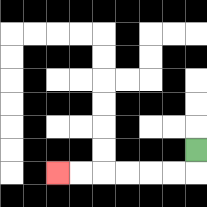{'start': '[8, 6]', 'end': '[2, 7]', 'path_directions': 'D,L,L,L,L,L,L', 'path_coordinates': '[[8, 6], [8, 7], [7, 7], [6, 7], [5, 7], [4, 7], [3, 7], [2, 7]]'}